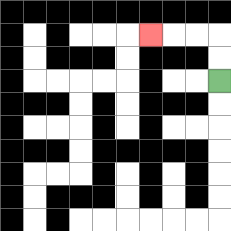{'start': '[9, 3]', 'end': '[6, 1]', 'path_directions': 'U,U,L,L,L', 'path_coordinates': '[[9, 3], [9, 2], [9, 1], [8, 1], [7, 1], [6, 1]]'}